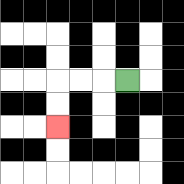{'start': '[5, 3]', 'end': '[2, 5]', 'path_directions': 'L,L,L,D,D', 'path_coordinates': '[[5, 3], [4, 3], [3, 3], [2, 3], [2, 4], [2, 5]]'}